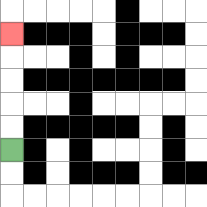{'start': '[0, 6]', 'end': '[0, 1]', 'path_directions': 'U,U,U,U,U', 'path_coordinates': '[[0, 6], [0, 5], [0, 4], [0, 3], [0, 2], [0, 1]]'}